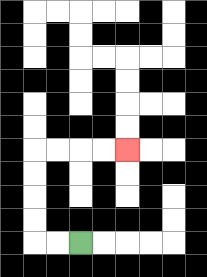{'start': '[3, 10]', 'end': '[5, 6]', 'path_directions': 'L,L,U,U,U,U,R,R,R,R', 'path_coordinates': '[[3, 10], [2, 10], [1, 10], [1, 9], [1, 8], [1, 7], [1, 6], [2, 6], [3, 6], [4, 6], [5, 6]]'}